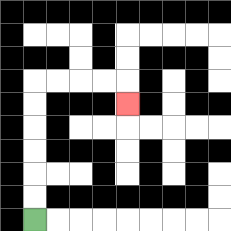{'start': '[1, 9]', 'end': '[5, 4]', 'path_directions': 'U,U,U,U,U,U,R,R,R,R,D', 'path_coordinates': '[[1, 9], [1, 8], [1, 7], [1, 6], [1, 5], [1, 4], [1, 3], [2, 3], [3, 3], [4, 3], [5, 3], [5, 4]]'}